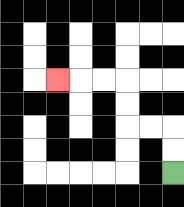{'start': '[7, 7]', 'end': '[2, 3]', 'path_directions': 'U,U,L,L,U,U,L,L,L', 'path_coordinates': '[[7, 7], [7, 6], [7, 5], [6, 5], [5, 5], [5, 4], [5, 3], [4, 3], [3, 3], [2, 3]]'}